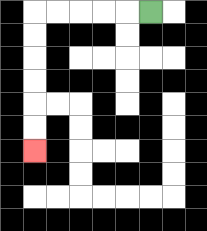{'start': '[6, 0]', 'end': '[1, 6]', 'path_directions': 'L,L,L,L,L,D,D,D,D,D,D', 'path_coordinates': '[[6, 0], [5, 0], [4, 0], [3, 0], [2, 0], [1, 0], [1, 1], [1, 2], [1, 3], [1, 4], [1, 5], [1, 6]]'}